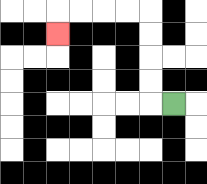{'start': '[7, 4]', 'end': '[2, 1]', 'path_directions': 'L,U,U,U,U,L,L,L,L,D', 'path_coordinates': '[[7, 4], [6, 4], [6, 3], [6, 2], [6, 1], [6, 0], [5, 0], [4, 0], [3, 0], [2, 0], [2, 1]]'}